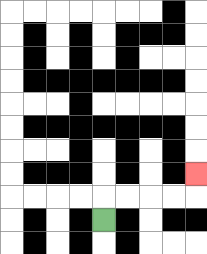{'start': '[4, 9]', 'end': '[8, 7]', 'path_directions': 'U,R,R,R,R,U', 'path_coordinates': '[[4, 9], [4, 8], [5, 8], [6, 8], [7, 8], [8, 8], [8, 7]]'}